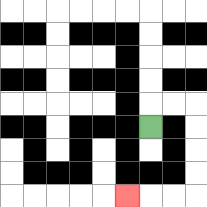{'start': '[6, 5]', 'end': '[5, 8]', 'path_directions': 'U,R,R,D,D,D,D,L,L,L', 'path_coordinates': '[[6, 5], [6, 4], [7, 4], [8, 4], [8, 5], [8, 6], [8, 7], [8, 8], [7, 8], [6, 8], [5, 8]]'}